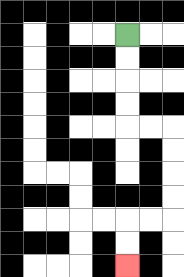{'start': '[5, 1]', 'end': '[5, 11]', 'path_directions': 'D,D,D,D,R,R,D,D,D,D,L,L,D,D', 'path_coordinates': '[[5, 1], [5, 2], [5, 3], [5, 4], [5, 5], [6, 5], [7, 5], [7, 6], [7, 7], [7, 8], [7, 9], [6, 9], [5, 9], [5, 10], [5, 11]]'}